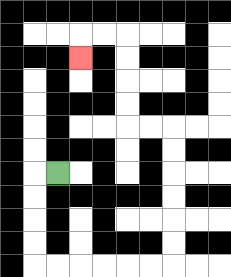{'start': '[2, 7]', 'end': '[3, 2]', 'path_directions': 'L,D,D,D,D,R,R,R,R,R,R,U,U,U,U,U,U,L,L,U,U,U,U,L,L,D', 'path_coordinates': '[[2, 7], [1, 7], [1, 8], [1, 9], [1, 10], [1, 11], [2, 11], [3, 11], [4, 11], [5, 11], [6, 11], [7, 11], [7, 10], [7, 9], [7, 8], [7, 7], [7, 6], [7, 5], [6, 5], [5, 5], [5, 4], [5, 3], [5, 2], [5, 1], [4, 1], [3, 1], [3, 2]]'}